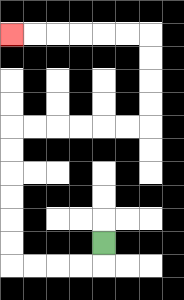{'start': '[4, 10]', 'end': '[0, 1]', 'path_directions': 'D,L,L,L,L,U,U,U,U,U,U,R,R,R,R,R,R,U,U,U,U,L,L,L,L,L,L', 'path_coordinates': '[[4, 10], [4, 11], [3, 11], [2, 11], [1, 11], [0, 11], [0, 10], [0, 9], [0, 8], [0, 7], [0, 6], [0, 5], [1, 5], [2, 5], [3, 5], [4, 5], [5, 5], [6, 5], [6, 4], [6, 3], [6, 2], [6, 1], [5, 1], [4, 1], [3, 1], [2, 1], [1, 1], [0, 1]]'}